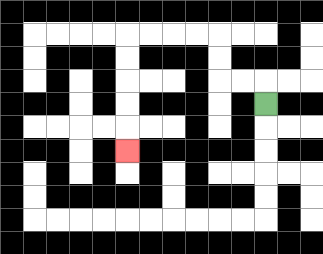{'start': '[11, 4]', 'end': '[5, 6]', 'path_directions': 'U,L,L,U,U,L,L,L,L,D,D,D,D,D', 'path_coordinates': '[[11, 4], [11, 3], [10, 3], [9, 3], [9, 2], [9, 1], [8, 1], [7, 1], [6, 1], [5, 1], [5, 2], [5, 3], [5, 4], [5, 5], [5, 6]]'}